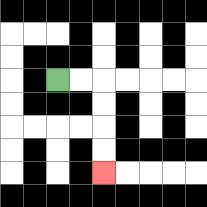{'start': '[2, 3]', 'end': '[4, 7]', 'path_directions': 'R,R,D,D,D,D', 'path_coordinates': '[[2, 3], [3, 3], [4, 3], [4, 4], [4, 5], [4, 6], [4, 7]]'}